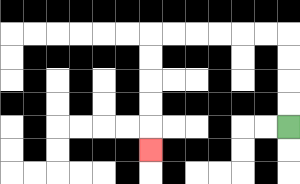{'start': '[12, 5]', 'end': '[6, 6]', 'path_directions': 'U,U,U,U,L,L,L,L,L,L,D,D,D,D,D', 'path_coordinates': '[[12, 5], [12, 4], [12, 3], [12, 2], [12, 1], [11, 1], [10, 1], [9, 1], [8, 1], [7, 1], [6, 1], [6, 2], [6, 3], [6, 4], [6, 5], [6, 6]]'}